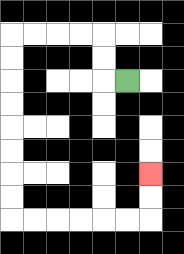{'start': '[5, 3]', 'end': '[6, 7]', 'path_directions': 'L,U,U,L,L,L,L,D,D,D,D,D,D,D,D,R,R,R,R,R,R,U,U', 'path_coordinates': '[[5, 3], [4, 3], [4, 2], [4, 1], [3, 1], [2, 1], [1, 1], [0, 1], [0, 2], [0, 3], [0, 4], [0, 5], [0, 6], [0, 7], [0, 8], [0, 9], [1, 9], [2, 9], [3, 9], [4, 9], [5, 9], [6, 9], [6, 8], [6, 7]]'}